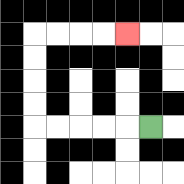{'start': '[6, 5]', 'end': '[5, 1]', 'path_directions': 'L,L,L,L,L,U,U,U,U,R,R,R,R', 'path_coordinates': '[[6, 5], [5, 5], [4, 5], [3, 5], [2, 5], [1, 5], [1, 4], [1, 3], [1, 2], [1, 1], [2, 1], [3, 1], [4, 1], [5, 1]]'}